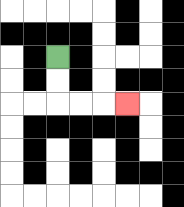{'start': '[2, 2]', 'end': '[5, 4]', 'path_directions': 'D,D,R,R,R', 'path_coordinates': '[[2, 2], [2, 3], [2, 4], [3, 4], [4, 4], [5, 4]]'}